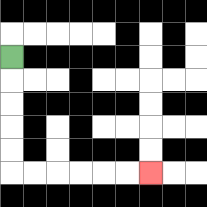{'start': '[0, 2]', 'end': '[6, 7]', 'path_directions': 'D,D,D,D,D,R,R,R,R,R,R', 'path_coordinates': '[[0, 2], [0, 3], [0, 4], [0, 5], [0, 6], [0, 7], [1, 7], [2, 7], [3, 7], [4, 7], [5, 7], [6, 7]]'}